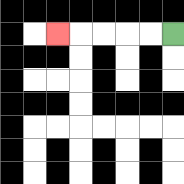{'start': '[7, 1]', 'end': '[2, 1]', 'path_directions': 'L,L,L,L,L', 'path_coordinates': '[[7, 1], [6, 1], [5, 1], [4, 1], [3, 1], [2, 1]]'}